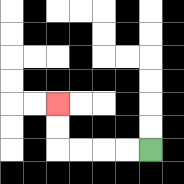{'start': '[6, 6]', 'end': '[2, 4]', 'path_directions': 'L,L,L,L,U,U', 'path_coordinates': '[[6, 6], [5, 6], [4, 6], [3, 6], [2, 6], [2, 5], [2, 4]]'}